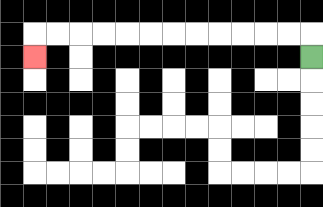{'start': '[13, 2]', 'end': '[1, 2]', 'path_directions': 'U,L,L,L,L,L,L,L,L,L,L,L,L,D', 'path_coordinates': '[[13, 2], [13, 1], [12, 1], [11, 1], [10, 1], [9, 1], [8, 1], [7, 1], [6, 1], [5, 1], [4, 1], [3, 1], [2, 1], [1, 1], [1, 2]]'}